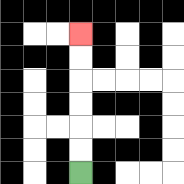{'start': '[3, 7]', 'end': '[3, 1]', 'path_directions': 'U,U,U,U,U,U', 'path_coordinates': '[[3, 7], [3, 6], [3, 5], [3, 4], [3, 3], [3, 2], [3, 1]]'}